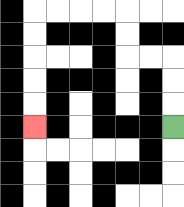{'start': '[7, 5]', 'end': '[1, 5]', 'path_directions': 'U,U,U,L,L,U,U,L,L,L,L,D,D,D,D,D', 'path_coordinates': '[[7, 5], [7, 4], [7, 3], [7, 2], [6, 2], [5, 2], [5, 1], [5, 0], [4, 0], [3, 0], [2, 0], [1, 0], [1, 1], [1, 2], [1, 3], [1, 4], [1, 5]]'}